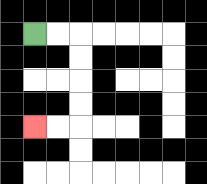{'start': '[1, 1]', 'end': '[1, 5]', 'path_directions': 'R,R,D,D,D,D,L,L', 'path_coordinates': '[[1, 1], [2, 1], [3, 1], [3, 2], [3, 3], [3, 4], [3, 5], [2, 5], [1, 5]]'}